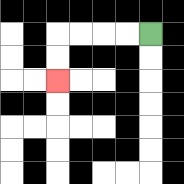{'start': '[6, 1]', 'end': '[2, 3]', 'path_directions': 'L,L,L,L,D,D', 'path_coordinates': '[[6, 1], [5, 1], [4, 1], [3, 1], [2, 1], [2, 2], [2, 3]]'}